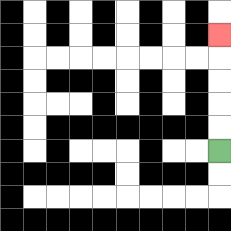{'start': '[9, 6]', 'end': '[9, 1]', 'path_directions': 'U,U,U,U,U', 'path_coordinates': '[[9, 6], [9, 5], [9, 4], [9, 3], [9, 2], [9, 1]]'}